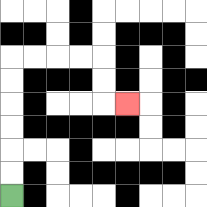{'start': '[0, 8]', 'end': '[5, 4]', 'path_directions': 'U,U,U,U,U,U,R,R,R,R,D,D,R', 'path_coordinates': '[[0, 8], [0, 7], [0, 6], [0, 5], [0, 4], [0, 3], [0, 2], [1, 2], [2, 2], [3, 2], [4, 2], [4, 3], [4, 4], [5, 4]]'}